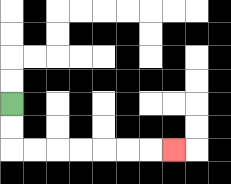{'start': '[0, 4]', 'end': '[7, 6]', 'path_directions': 'D,D,R,R,R,R,R,R,R', 'path_coordinates': '[[0, 4], [0, 5], [0, 6], [1, 6], [2, 6], [3, 6], [4, 6], [5, 6], [6, 6], [7, 6]]'}